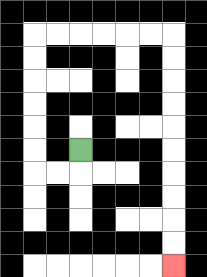{'start': '[3, 6]', 'end': '[7, 11]', 'path_directions': 'D,L,L,U,U,U,U,U,U,R,R,R,R,R,R,D,D,D,D,D,D,D,D,D,D', 'path_coordinates': '[[3, 6], [3, 7], [2, 7], [1, 7], [1, 6], [1, 5], [1, 4], [1, 3], [1, 2], [1, 1], [2, 1], [3, 1], [4, 1], [5, 1], [6, 1], [7, 1], [7, 2], [7, 3], [7, 4], [7, 5], [7, 6], [7, 7], [7, 8], [7, 9], [7, 10], [7, 11]]'}